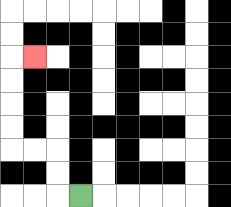{'start': '[3, 8]', 'end': '[1, 2]', 'path_directions': 'L,U,U,L,L,U,U,U,U,R', 'path_coordinates': '[[3, 8], [2, 8], [2, 7], [2, 6], [1, 6], [0, 6], [0, 5], [0, 4], [0, 3], [0, 2], [1, 2]]'}